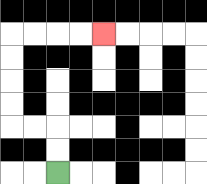{'start': '[2, 7]', 'end': '[4, 1]', 'path_directions': 'U,U,L,L,U,U,U,U,R,R,R,R', 'path_coordinates': '[[2, 7], [2, 6], [2, 5], [1, 5], [0, 5], [0, 4], [0, 3], [0, 2], [0, 1], [1, 1], [2, 1], [3, 1], [4, 1]]'}